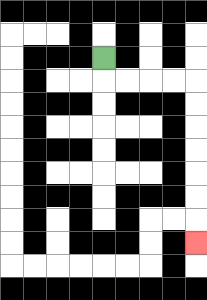{'start': '[4, 2]', 'end': '[8, 10]', 'path_directions': 'D,R,R,R,R,D,D,D,D,D,D,D', 'path_coordinates': '[[4, 2], [4, 3], [5, 3], [6, 3], [7, 3], [8, 3], [8, 4], [8, 5], [8, 6], [8, 7], [8, 8], [8, 9], [8, 10]]'}